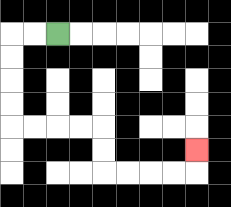{'start': '[2, 1]', 'end': '[8, 6]', 'path_directions': 'L,L,D,D,D,D,R,R,R,R,D,D,R,R,R,R,U', 'path_coordinates': '[[2, 1], [1, 1], [0, 1], [0, 2], [0, 3], [0, 4], [0, 5], [1, 5], [2, 5], [3, 5], [4, 5], [4, 6], [4, 7], [5, 7], [6, 7], [7, 7], [8, 7], [8, 6]]'}